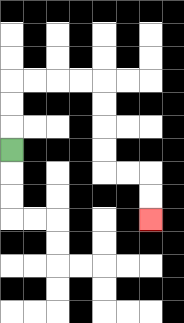{'start': '[0, 6]', 'end': '[6, 9]', 'path_directions': 'U,U,U,R,R,R,R,D,D,D,D,R,R,D,D', 'path_coordinates': '[[0, 6], [0, 5], [0, 4], [0, 3], [1, 3], [2, 3], [3, 3], [4, 3], [4, 4], [4, 5], [4, 6], [4, 7], [5, 7], [6, 7], [6, 8], [6, 9]]'}